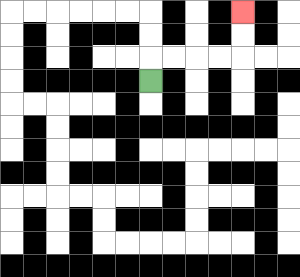{'start': '[6, 3]', 'end': '[10, 0]', 'path_directions': 'U,R,R,R,R,U,U', 'path_coordinates': '[[6, 3], [6, 2], [7, 2], [8, 2], [9, 2], [10, 2], [10, 1], [10, 0]]'}